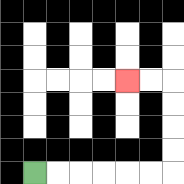{'start': '[1, 7]', 'end': '[5, 3]', 'path_directions': 'R,R,R,R,R,R,U,U,U,U,L,L', 'path_coordinates': '[[1, 7], [2, 7], [3, 7], [4, 7], [5, 7], [6, 7], [7, 7], [7, 6], [7, 5], [7, 4], [7, 3], [6, 3], [5, 3]]'}